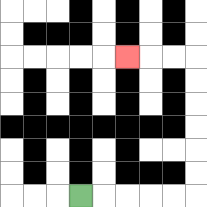{'start': '[3, 8]', 'end': '[5, 2]', 'path_directions': 'R,R,R,R,R,U,U,U,U,U,U,L,L,L', 'path_coordinates': '[[3, 8], [4, 8], [5, 8], [6, 8], [7, 8], [8, 8], [8, 7], [8, 6], [8, 5], [8, 4], [8, 3], [8, 2], [7, 2], [6, 2], [5, 2]]'}